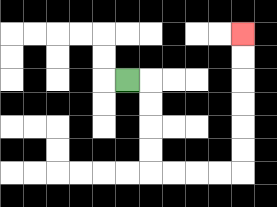{'start': '[5, 3]', 'end': '[10, 1]', 'path_directions': 'R,D,D,D,D,R,R,R,R,U,U,U,U,U,U', 'path_coordinates': '[[5, 3], [6, 3], [6, 4], [6, 5], [6, 6], [6, 7], [7, 7], [8, 7], [9, 7], [10, 7], [10, 6], [10, 5], [10, 4], [10, 3], [10, 2], [10, 1]]'}